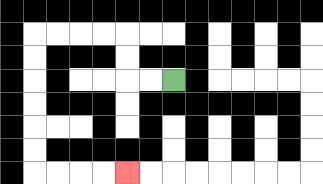{'start': '[7, 3]', 'end': '[5, 7]', 'path_directions': 'L,L,U,U,L,L,L,L,D,D,D,D,D,D,R,R,R,R', 'path_coordinates': '[[7, 3], [6, 3], [5, 3], [5, 2], [5, 1], [4, 1], [3, 1], [2, 1], [1, 1], [1, 2], [1, 3], [1, 4], [1, 5], [1, 6], [1, 7], [2, 7], [3, 7], [4, 7], [5, 7]]'}